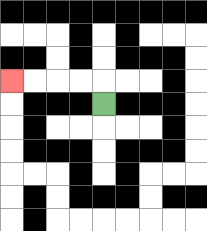{'start': '[4, 4]', 'end': '[0, 3]', 'path_directions': 'U,L,L,L,L', 'path_coordinates': '[[4, 4], [4, 3], [3, 3], [2, 3], [1, 3], [0, 3]]'}